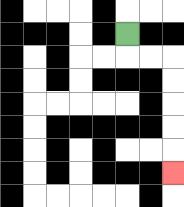{'start': '[5, 1]', 'end': '[7, 7]', 'path_directions': 'D,R,R,D,D,D,D,D', 'path_coordinates': '[[5, 1], [5, 2], [6, 2], [7, 2], [7, 3], [7, 4], [7, 5], [7, 6], [7, 7]]'}